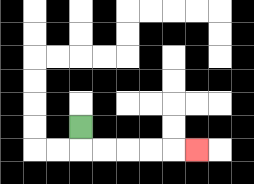{'start': '[3, 5]', 'end': '[8, 6]', 'path_directions': 'D,R,R,R,R,R', 'path_coordinates': '[[3, 5], [3, 6], [4, 6], [5, 6], [6, 6], [7, 6], [8, 6]]'}